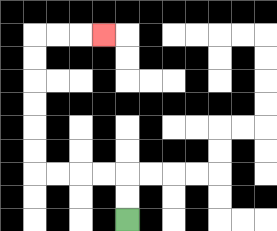{'start': '[5, 9]', 'end': '[4, 1]', 'path_directions': 'U,U,L,L,L,L,U,U,U,U,U,U,R,R,R', 'path_coordinates': '[[5, 9], [5, 8], [5, 7], [4, 7], [3, 7], [2, 7], [1, 7], [1, 6], [1, 5], [1, 4], [1, 3], [1, 2], [1, 1], [2, 1], [3, 1], [4, 1]]'}